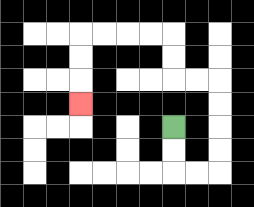{'start': '[7, 5]', 'end': '[3, 4]', 'path_directions': 'D,D,R,R,U,U,U,U,L,L,U,U,L,L,L,L,D,D,D', 'path_coordinates': '[[7, 5], [7, 6], [7, 7], [8, 7], [9, 7], [9, 6], [9, 5], [9, 4], [9, 3], [8, 3], [7, 3], [7, 2], [7, 1], [6, 1], [5, 1], [4, 1], [3, 1], [3, 2], [3, 3], [3, 4]]'}